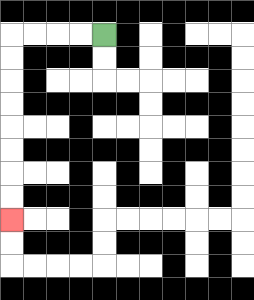{'start': '[4, 1]', 'end': '[0, 9]', 'path_directions': 'L,L,L,L,D,D,D,D,D,D,D,D', 'path_coordinates': '[[4, 1], [3, 1], [2, 1], [1, 1], [0, 1], [0, 2], [0, 3], [0, 4], [0, 5], [0, 6], [0, 7], [0, 8], [0, 9]]'}